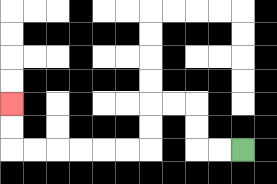{'start': '[10, 6]', 'end': '[0, 4]', 'path_directions': 'L,L,U,U,L,L,D,D,L,L,L,L,L,L,U,U', 'path_coordinates': '[[10, 6], [9, 6], [8, 6], [8, 5], [8, 4], [7, 4], [6, 4], [6, 5], [6, 6], [5, 6], [4, 6], [3, 6], [2, 6], [1, 6], [0, 6], [0, 5], [0, 4]]'}